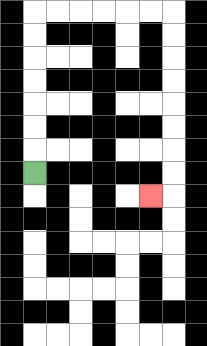{'start': '[1, 7]', 'end': '[6, 8]', 'path_directions': 'U,U,U,U,U,U,U,R,R,R,R,R,R,D,D,D,D,D,D,D,D,L', 'path_coordinates': '[[1, 7], [1, 6], [1, 5], [1, 4], [1, 3], [1, 2], [1, 1], [1, 0], [2, 0], [3, 0], [4, 0], [5, 0], [6, 0], [7, 0], [7, 1], [7, 2], [7, 3], [7, 4], [7, 5], [7, 6], [7, 7], [7, 8], [6, 8]]'}